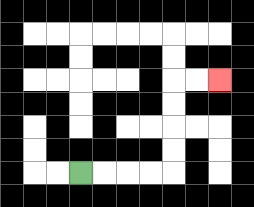{'start': '[3, 7]', 'end': '[9, 3]', 'path_directions': 'R,R,R,R,U,U,U,U,R,R', 'path_coordinates': '[[3, 7], [4, 7], [5, 7], [6, 7], [7, 7], [7, 6], [7, 5], [7, 4], [7, 3], [8, 3], [9, 3]]'}